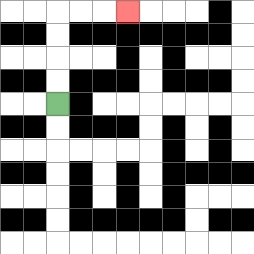{'start': '[2, 4]', 'end': '[5, 0]', 'path_directions': 'U,U,U,U,R,R,R', 'path_coordinates': '[[2, 4], [2, 3], [2, 2], [2, 1], [2, 0], [3, 0], [4, 0], [5, 0]]'}